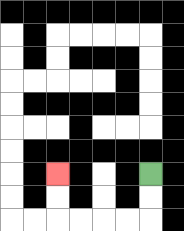{'start': '[6, 7]', 'end': '[2, 7]', 'path_directions': 'D,D,L,L,L,L,U,U', 'path_coordinates': '[[6, 7], [6, 8], [6, 9], [5, 9], [4, 9], [3, 9], [2, 9], [2, 8], [2, 7]]'}